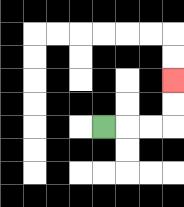{'start': '[4, 5]', 'end': '[7, 3]', 'path_directions': 'R,R,R,U,U', 'path_coordinates': '[[4, 5], [5, 5], [6, 5], [7, 5], [7, 4], [7, 3]]'}